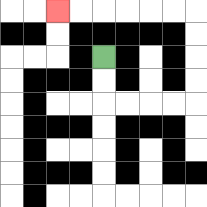{'start': '[4, 2]', 'end': '[2, 0]', 'path_directions': 'D,D,R,R,R,R,U,U,U,U,L,L,L,L,L,L', 'path_coordinates': '[[4, 2], [4, 3], [4, 4], [5, 4], [6, 4], [7, 4], [8, 4], [8, 3], [8, 2], [8, 1], [8, 0], [7, 0], [6, 0], [5, 0], [4, 0], [3, 0], [2, 0]]'}